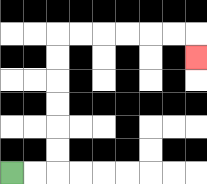{'start': '[0, 7]', 'end': '[8, 2]', 'path_directions': 'R,R,U,U,U,U,U,U,R,R,R,R,R,R,D', 'path_coordinates': '[[0, 7], [1, 7], [2, 7], [2, 6], [2, 5], [2, 4], [2, 3], [2, 2], [2, 1], [3, 1], [4, 1], [5, 1], [6, 1], [7, 1], [8, 1], [8, 2]]'}